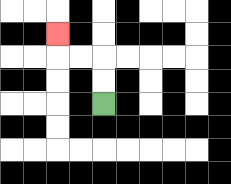{'start': '[4, 4]', 'end': '[2, 1]', 'path_directions': 'U,U,L,L,U', 'path_coordinates': '[[4, 4], [4, 3], [4, 2], [3, 2], [2, 2], [2, 1]]'}